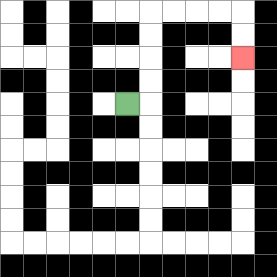{'start': '[5, 4]', 'end': '[10, 2]', 'path_directions': 'R,U,U,U,U,R,R,R,R,D,D', 'path_coordinates': '[[5, 4], [6, 4], [6, 3], [6, 2], [6, 1], [6, 0], [7, 0], [8, 0], [9, 0], [10, 0], [10, 1], [10, 2]]'}